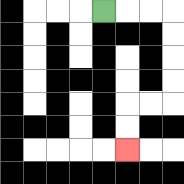{'start': '[4, 0]', 'end': '[5, 6]', 'path_directions': 'R,R,R,D,D,D,D,L,L,D,D', 'path_coordinates': '[[4, 0], [5, 0], [6, 0], [7, 0], [7, 1], [7, 2], [7, 3], [7, 4], [6, 4], [5, 4], [5, 5], [5, 6]]'}